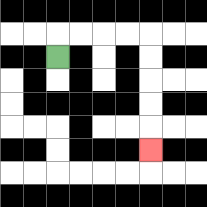{'start': '[2, 2]', 'end': '[6, 6]', 'path_directions': 'U,R,R,R,R,D,D,D,D,D', 'path_coordinates': '[[2, 2], [2, 1], [3, 1], [4, 1], [5, 1], [6, 1], [6, 2], [6, 3], [6, 4], [6, 5], [6, 6]]'}